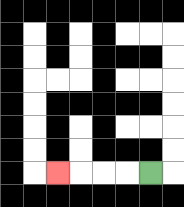{'start': '[6, 7]', 'end': '[2, 7]', 'path_directions': 'L,L,L,L', 'path_coordinates': '[[6, 7], [5, 7], [4, 7], [3, 7], [2, 7]]'}